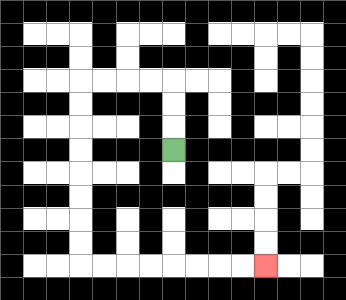{'start': '[7, 6]', 'end': '[11, 11]', 'path_directions': 'U,U,U,L,L,L,L,D,D,D,D,D,D,D,D,R,R,R,R,R,R,R,R', 'path_coordinates': '[[7, 6], [7, 5], [7, 4], [7, 3], [6, 3], [5, 3], [4, 3], [3, 3], [3, 4], [3, 5], [3, 6], [3, 7], [3, 8], [3, 9], [3, 10], [3, 11], [4, 11], [5, 11], [6, 11], [7, 11], [8, 11], [9, 11], [10, 11], [11, 11]]'}